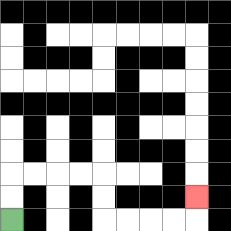{'start': '[0, 9]', 'end': '[8, 8]', 'path_directions': 'U,U,R,R,R,R,D,D,R,R,R,R,U', 'path_coordinates': '[[0, 9], [0, 8], [0, 7], [1, 7], [2, 7], [3, 7], [4, 7], [4, 8], [4, 9], [5, 9], [6, 9], [7, 9], [8, 9], [8, 8]]'}